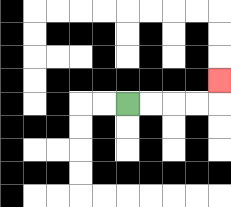{'start': '[5, 4]', 'end': '[9, 3]', 'path_directions': 'R,R,R,R,U', 'path_coordinates': '[[5, 4], [6, 4], [7, 4], [8, 4], [9, 4], [9, 3]]'}